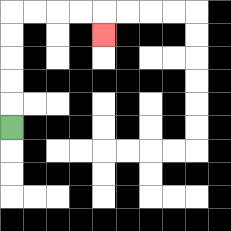{'start': '[0, 5]', 'end': '[4, 1]', 'path_directions': 'U,U,U,U,U,R,R,R,R,D', 'path_coordinates': '[[0, 5], [0, 4], [0, 3], [0, 2], [0, 1], [0, 0], [1, 0], [2, 0], [3, 0], [4, 0], [4, 1]]'}